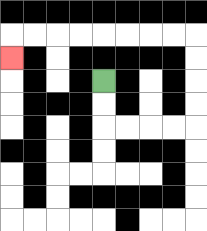{'start': '[4, 3]', 'end': '[0, 2]', 'path_directions': 'D,D,R,R,R,R,U,U,U,U,L,L,L,L,L,L,L,L,D', 'path_coordinates': '[[4, 3], [4, 4], [4, 5], [5, 5], [6, 5], [7, 5], [8, 5], [8, 4], [8, 3], [8, 2], [8, 1], [7, 1], [6, 1], [5, 1], [4, 1], [3, 1], [2, 1], [1, 1], [0, 1], [0, 2]]'}